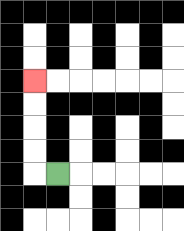{'start': '[2, 7]', 'end': '[1, 3]', 'path_directions': 'L,U,U,U,U', 'path_coordinates': '[[2, 7], [1, 7], [1, 6], [1, 5], [1, 4], [1, 3]]'}